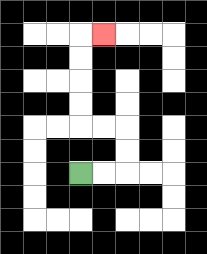{'start': '[3, 7]', 'end': '[4, 1]', 'path_directions': 'R,R,U,U,L,L,U,U,U,U,R', 'path_coordinates': '[[3, 7], [4, 7], [5, 7], [5, 6], [5, 5], [4, 5], [3, 5], [3, 4], [3, 3], [3, 2], [3, 1], [4, 1]]'}